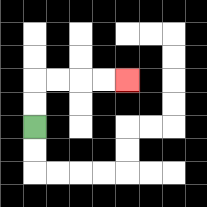{'start': '[1, 5]', 'end': '[5, 3]', 'path_directions': 'U,U,R,R,R,R', 'path_coordinates': '[[1, 5], [1, 4], [1, 3], [2, 3], [3, 3], [4, 3], [5, 3]]'}